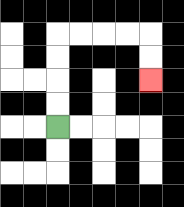{'start': '[2, 5]', 'end': '[6, 3]', 'path_directions': 'U,U,U,U,R,R,R,R,D,D', 'path_coordinates': '[[2, 5], [2, 4], [2, 3], [2, 2], [2, 1], [3, 1], [4, 1], [5, 1], [6, 1], [6, 2], [6, 3]]'}